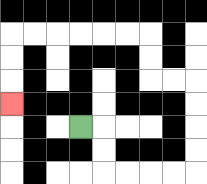{'start': '[3, 5]', 'end': '[0, 4]', 'path_directions': 'R,D,D,R,R,R,R,U,U,U,U,L,L,U,U,L,L,L,L,L,L,D,D,D', 'path_coordinates': '[[3, 5], [4, 5], [4, 6], [4, 7], [5, 7], [6, 7], [7, 7], [8, 7], [8, 6], [8, 5], [8, 4], [8, 3], [7, 3], [6, 3], [6, 2], [6, 1], [5, 1], [4, 1], [3, 1], [2, 1], [1, 1], [0, 1], [0, 2], [0, 3], [0, 4]]'}